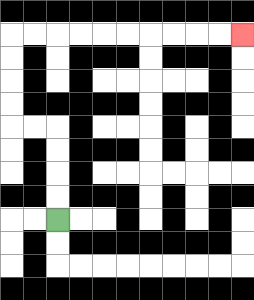{'start': '[2, 9]', 'end': '[10, 1]', 'path_directions': 'U,U,U,U,L,L,U,U,U,U,R,R,R,R,R,R,R,R,R,R', 'path_coordinates': '[[2, 9], [2, 8], [2, 7], [2, 6], [2, 5], [1, 5], [0, 5], [0, 4], [0, 3], [0, 2], [0, 1], [1, 1], [2, 1], [3, 1], [4, 1], [5, 1], [6, 1], [7, 1], [8, 1], [9, 1], [10, 1]]'}